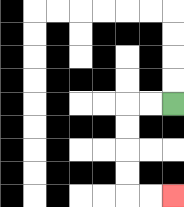{'start': '[7, 4]', 'end': '[7, 8]', 'path_directions': 'L,L,D,D,D,D,R,R', 'path_coordinates': '[[7, 4], [6, 4], [5, 4], [5, 5], [5, 6], [5, 7], [5, 8], [6, 8], [7, 8]]'}